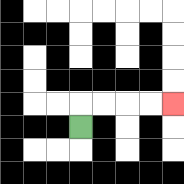{'start': '[3, 5]', 'end': '[7, 4]', 'path_directions': 'U,R,R,R,R', 'path_coordinates': '[[3, 5], [3, 4], [4, 4], [5, 4], [6, 4], [7, 4]]'}